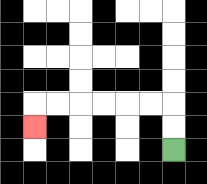{'start': '[7, 6]', 'end': '[1, 5]', 'path_directions': 'U,U,L,L,L,L,L,L,D', 'path_coordinates': '[[7, 6], [7, 5], [7, 4], [6, 4], [5, 4], [4, 4], [3, 4], [2, 4], [1, 4], [1, 5]]'}